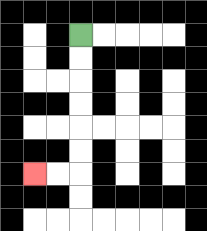{'start': '[3, 1]', 'end': '[1, 7]', 'path_directions': 'D,D,D,D,D,D,L,L', 'path_coordinates': '[[3, 1], [3, 2], [3, 3], [3, 4], [3, 5], [3, 6], [3, 7], [2, 7], [1, 7]]'}